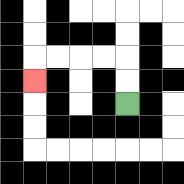{'start': '[5, 4]', 'end': '[1, 3]', 'path_directions': 'U,U,L,L,L,L,D', 'path_coordinates': '[[5, 4], [5, 3], [5, 2], [4, 2], [3, 2], [2, 2], [1, 2], [1, 3]]'}